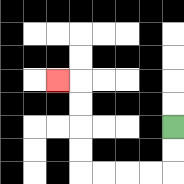{'start': '[7, 5]', 'end': '[2, 3]', 'path_directions': 'D,D,L,L,L,L,U,U,U,U,L', 'path_coordinates': '[[7, 5], [7, 6], [7, 7], [6, 7], [5, 7], [4, 7], [3, 7], [3, 6], [3, 5], [3, 4], [3, 3], [2, 3]]'}